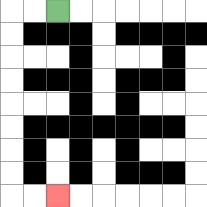{'start': '[2, 0]', 'end': '[2, 8]', 'path_directions': 'L,L,D,D,D,D,D,D,D,D,R,R', 'path_coordinates': '[[2, 0], [1, 0], [0, 0], [0, 1], [0, 2], [0, 3], [0, 4], [0, 5], [0, 6], [0, 7], [0, 8], [1, 8], [2, 8]]'}